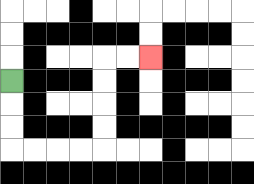{'start': '[0, 3]', 'end': '[6, 2]', 'path_directions': 'D,D,D,R,R,R,R,U,U,U,U,R,R', 'path_coordinates': '[[0, 3], [0, 4], [0, 5], [0, 6], [1, 6], [2, 6], [3, 6], [4, 6], [4, 5], [4, 4], [4, 3], [4, 2], [5, 2], [6, 2]]'}